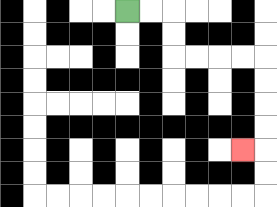{'start': '[5, 0]', 'end': '[10, 6]', 'path_directions': 'R,R,D,D,R,R,R,R,D,D,D,D,L', 'path_coordinates': '[[5, 0], [6, 0], [7, 0], [7, 1], [7, 2], [8, 2], [9, 2], [10, 2], [11, 2], [11, 3], [11, 4], [11, 5], [11, 6], [10, 6]]'}